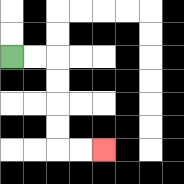{'start': '[0, 2]', 'end': '[4, 6]', 'path_directions': 'R,R,D,D,D,D,R,R', 'path_coordinates': '[[0, 2], [1, 2], [2, 2], [2, 3], [2, 4], [2, 5], [2, 6], [3, 6], [4, 6]]'}